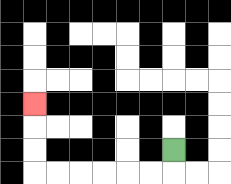{'start': '[7, 6]', 'end': '[1, 4]', 'path_directions': 'D,L,L,L,L,L,L,U,U,U', 'path_coordinates': '[[7, 6], [7, 7], [6, 7], [5, 7], [4, 7], [3, 7], [2, 7], [1, 7], [1, 6], [1, 5], [1, 4]]'}